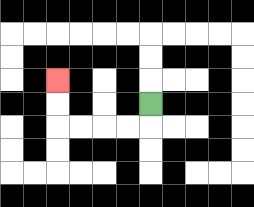{'start': '[6, 4]', 'end': '[2, 3]', 'path_directions': 'D,L,L,L,L,U,U', 'path_coordinates': '[[6, 4], [6, 5], [5, 5], [4, 5], [3, 5], [2, 5], [2, 4], [2, 3]]'}